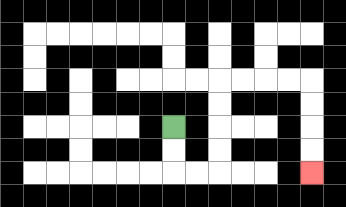{'start': '[7, 5]', 'end': '[13, 7]', 'path_directions': 'D,D,R,R,U,U,U,U,R,R,R,R,D,D,D,D', 'path_coordinates': '[[7, 5], [7, 6], [7, 7], [8, 7], [9, 7], [9, 6], [9, 5], [9, 4], [9, 3], [10, 3], [11, 3], [12, 3], [13, 3], [13, 4], [13, 5], [13, 6], [13, 7]]'}